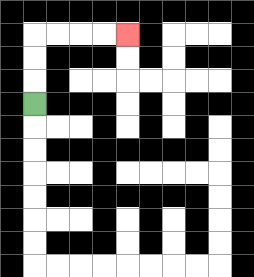{'start': '[1, 4]', 'end': '[5, 1]', 'path_directions': 'U,U,U,R,R,R,R', 'path_coordinates': '[[1, 4], [1, 3], [1, 2], [1, 1], [2, 1], [3, 1], [4, 1], [5, 1]]'}